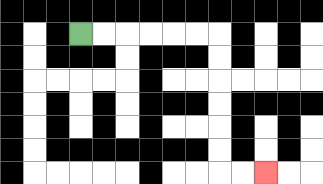{'start': '[3, 1]', 'end': '[11, 7]', 'path_directions': 'R,R,R,R,R,R,D,D,D,D,D,D,R,R', 'path_coordinates': '[[3, 1], [4, 1], [5, 1], [6, 1], [7, 1], [8, 1], [9, 1], [9, 2], [9, 3], [9, 4], [9, 5], [9, 6], [9, 7], [10, 7], [11, 7]]'}